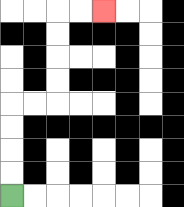{'start': '[0, 8]', 'end': '[4, 0]', 'path_directions': 'U,U,U,U,R,R,U,U,U,U,R,R', 'path_coordinates': '[[0, 8], [0, 7], [0, 6], [0, 5], [0, 4], [1, 4], [2, 4], [2, 3], [2, 2], [2, 1], [2, 0], [3, 0], [4, 0]]'}